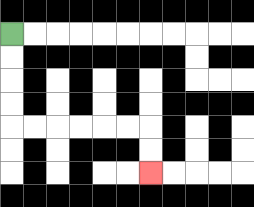{'start': '[0, 1]', 'end': '[6, 7]', 'path_directions': 'D,D,D,D,R,R,R,R,R,R,D,D', 'path_coordinates': '[[0, 1], [0, 2], [0, 3], [0, 4], [0, 5], [1, 5], [2, 5], [3, 5], [4, 5], [5, 5], [6, 5], [6, 6], [6, 7]]'}